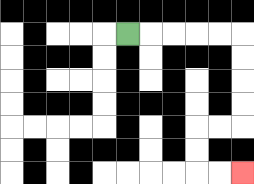{'start': '[5, 1]', 'end': '[10, 7]', 'path_directions': 'R,R,R,R,R,D,D,D,D,L,L,D,D,R,R', 'path_coordinates': '[[5, 1], [6, 1], [7, 1], [8, 1], [9, 1], [10, 1], [10, 2], [10, 3], [10, 4], [10, 5], [9, 5], [8, 5], [8, 6], [8, 7], [9, 7], [10, 7]]'}